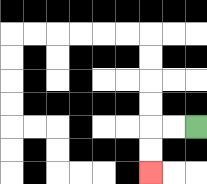{'start': '[8, 5]', 'end': '[6, 7]', 'path_directions': 'L,L,D,D', 'path_coordinates': '[[8, 5], [7, 5], [6, 5], [6, 6], [6, 7]]'}